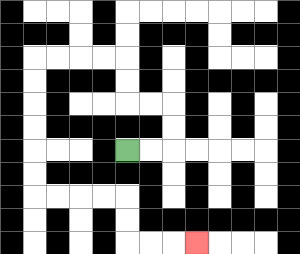{'start': '[5, 6]', 'end': '[8, 10]', 'path_directions': 'R,R,U,U,L,L,U,U,L,L,L,L,D,D,D,D,D,D,R,R,R,R,D,D,R,R,R', 'path_coordinates': '[[5, 6], [6, 6], [7, 6], [7, 5], [7, 4], [6, 4], [5, 4], [5, 3], [5, 2], [4, 2], [3, 2], [2, 2], [1, 2], [1, 3], [1, 4], [1, 5], [1, 6], [1, 7], [1, 8], [2, 8], [3, 8], [4, 8], [5, 8], [5, 9], [5, 10], [6, 10], [7, 10], [8, 10]]'}